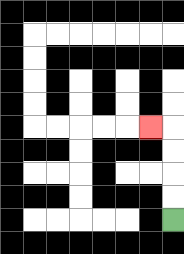{'start': '[7, 9]', 'end': '[6, 5]', 'path_directions': 'U,U,U,U,L', 'path_coordinates': '[[7, 9], [7, 8], [7, 7], [7, 6], [7, 5], [6, 5]]'}